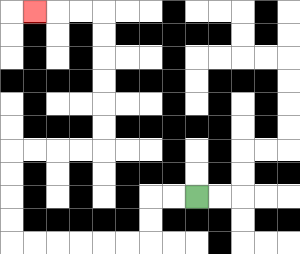{'start': '[8, 8]', 'end': '[1, 0]', 'path_directions': 'L,L,D,D,L,L,L,L,L,L,U,U,U,U,R,R,R,R,U,U,U,U,U,U,L,L,L', 'path_coordinates': '[[8, 8], [7, 8], [6, 8], [6, 9], [6, 10], [5, 10], [4, 10], [3, 10], [2, 10], [1, 10], [0, 10], [0, 9], [0, 8], [0, 7], [0, 6], [1, 6], [2, 6], [3, 6], [4, 6], [4, 5], [4, 4], [4, 3], [4, 2], [4, 1], [4, 0], [3, 0], [2, 0], [1, 0]]'}